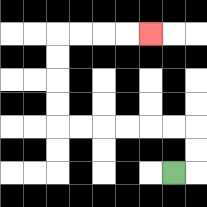{'start': '[7, 7]', 'end': '[6, 1]', 'path_directions': 'R,U,U,L,L,L,L,L,L,U,U,U,U,R,R,R,R', 'path_coordinates': '[[7, 7], [8, 7], [8, 6], [8, 5], [7, 5], [6, 5], [5, 5], [4, 5], [3, 5], [2, 5], [2, 4], [2, 3], [2, 2], [2, 1], [3, 1], [4, 1], [5, 1], [6, 1]]'}